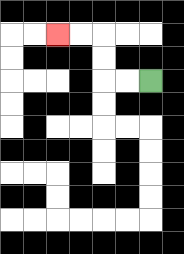{'start': '[6, 3]', 'end': '[2, 1]', 'path_directions': 'L,L,U,U,L,L', 'path_coordinates': '[[6, 3], [5, 3], [4, 3], [4, 2], [4, 1], [3, 1], [2, 1]]'}